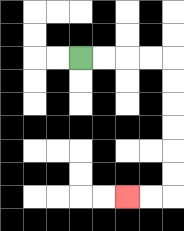{'start': '[3, 2]', 'end': '[5, 8]', 'path_directions': 'R,R,R,R,D,D,D,D,D,D,L,L', 'path_coordinates': '[[3, 2], [4, 2], [5, 2], [6, 2], [7, 2], [7, 3], [7, 4], [7, 5], [7, 6], [7, 7], [7, 8], [6, 8], [5, 8]]'}